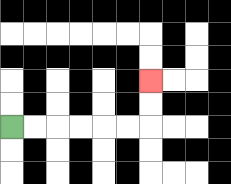{'start': '[0, 5]', 'end': '[6, 3]', 'path_directions': 'R,R,R,R,R,R,U,U', 'path_coordinates': '[[0, 5], [1, 5], [2, 5], [3, 5], [4, 5], [5, 5], [6, 5], [6, 4], [6, 3]]'}